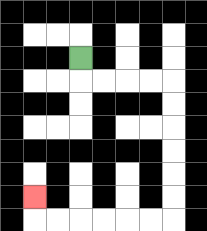{'start': '[3, 2]', 'end': '[1, 8]', 'path_directions': 'D,R,R,R,R,D,D,D,D,D,D,L,L,L,L,L,L,U', 'path_coordinates': '[[3, 2], [3, 3], [4, 3], [5, 3], [6, 3], [7, 3], [7, 4], [7, 5], [7, 6], [7, 7], [7, 8], [7, 9], [6, 9], [5, 9], [4, 9], [3, 9], [2, 9], [1, 9], [1, 8]]'}